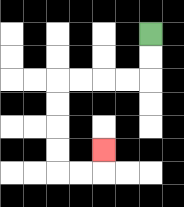{'start': '[6, 1]', 'end': '[4, 6]', 'path_directions': 'D,D,L,L,L,L,D,D,D,D,R,R,U', 'path_coordinates': '[[6, 1], [6, 2], [6, 3], [5, 3], [4, 3], [3, 3], [2, 3], [2, 4], [2, 5], [2, 6], [2, 7], [3, 7], [4, 7], [4, 6]]'}